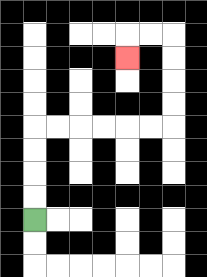{'start': '[1, 9]', 'end': '[5, 2]', 'path_directions': 'U,U,U,U,R,R,R,R,R,R,U,U,U,U,L,L,D', 'path_coordinates': '[[1, 9], [1, 8], [1, 7], [1, 6], [1, 5], [2, 5], [3, 5], [4, 5], [5, 5], [6, 5], [7, 5], [7, 4], [7, 3], [7, 2], [7, 1], [6, 1], [5, 1], [5, 2]]'}